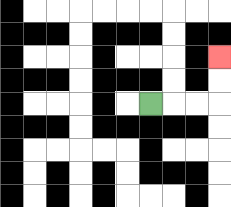{'start': '[6, 4]', 'end': '[9, 2]', 'path_directions': 'R,R,R,U,U', 'path_coordinates': '[[6, 4], [7, 4], [8, 4], [9, 4], [9, 3], [9, 2]]'}